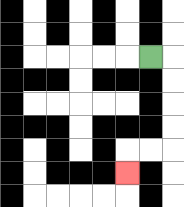{'start': '[6, 2]', 'end': '[5, 7]', 'path_directions': 'R,D,D,D,D,L,L,D', 'path_coordinates': '[[6, 2], [7, 2], [7, 3], [7, 4], [7, 5], [7, 6], [6, 6], [5, 6], [5, 7]]'}